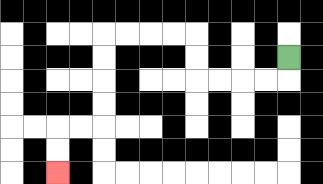{'start': '[12, 2]', 'end': '[2, 7]', 'path_directions': 'D,L,L,L,L,U,U,L,L,L,L,D,D,D,D,L,L,D,D', 'path_coordinates': '[[12, 2], [12, 3], [11, 3], [10, 3], [9, 3], [8, 3], [8, 2], [8, 1], [7, 1], [6, 1], [5, 1], [4, 1], [4, 2], [4, 3], [4, 4], [4, 5], [3, 5], [2, 5], [2, 6], [2, 7]]'}